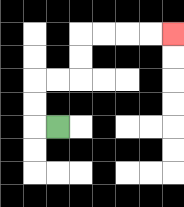{'start': '[2, 5]', 'end': '[7, 1]', 'path_directions': 'L,U,U,R,R,U,U,R,R,R,R', 'path_coordinates': '[[2, 5], [1, 5], [1, 4], [1, 3], [2, 3], [3, 3], [3, 2], [3, 1], [4, 1], [5, 1], [6, 1], [7, 1]]'}